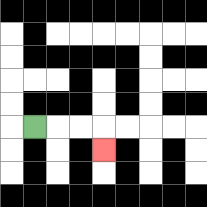{'start': '[1, 5]', 'end': '[4, 6]', 'path_directions': 'R,R,R,D', 'path_coordinates': '[[1, 5], [2, 5], [3, 5], [4, 5], [4, 6]]'}